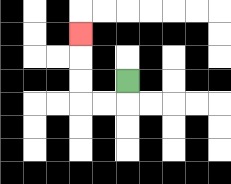{'start': '[5, 3]', 'end': '[3, 1]', 'path_directions': 'D,L,L,U,U,U', 'path_coordinates': '[[5, 3], [5, 4], [4, 4], [3, 4], [3, 3], [3, 2], [3, 1]]'}